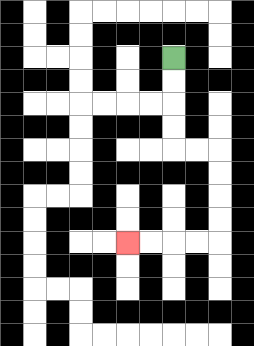{'start': '[7, 2]', 'end': '[5, 10]', 'path_directions': 'D,D,D,D,R,R,D,D,D,D,L,L,L,L', 'path_coordinates': '[[7, 2], [7, 3], [7, 4], [7, 5], [7, 6], [8, 6], [9, 6], [9, 7], [9, 8], [9, 9], [9, 10], [8, 10], [7, 10], [6, 10], [5, 10]]'}